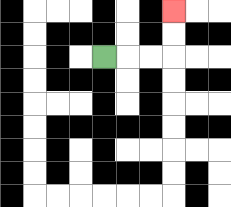{'start': '[4, 2]', 'end': '[7, 0]', 'path_directions': 'R,R,R,U,U', 'path_coordinates': '[[4, 2], [5, 2], [6, 2], [7, 2], [7, 1], [7, 0]]'}